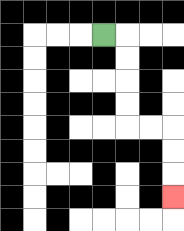{'start': '[4, 1]', 'end': '[7, 8]', 'path_directions': 'R,D,D,D,D,R,R,D,D,D', 'path_coordinates': '[[4, 1], [5, 1], [5, 2], [5, 3], [5, 4], [5, 5], [6, 5], [7, 5], [7, 6], [7, 7], [7, 8]]'}